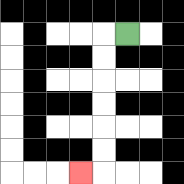{'start': '[5, 1]', 'end': '[3, 7]', 'path_directions': 'L,D,D,D,D,D,D,L', 'path_coordinates': '[[5, 1], [4, 1], [4, 2], [4, 3], [4, 4], [4, 5], [4, 6], [4, 7], [3, 7]]'}